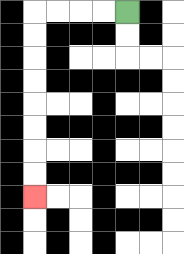{'start': '[5, 0]', 'end': '[1, 8]', 'path_directions': 'L,L,L,L,D,D,D,D,D,D,D,D', 'path_coordinates': '[[5, 0], [4, 0], [3, 0], [2, 0], [1, 0], [1, 1], [1, 2], [1, 3], [1, 4], [1, 5], [1, 6], [1, 7], [1, 8]]'}